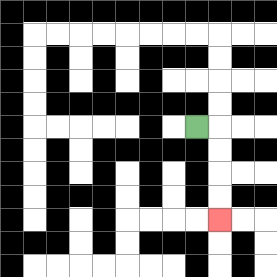{'start': '[8, 5]', 'end': '[9, 9]', 'path_directions': 'R,D,D,D,D', 'path_coordinates': '[[8, 5], [9, 5], [9, 6], [9, 7], [9, 8], [9, 9]]'}